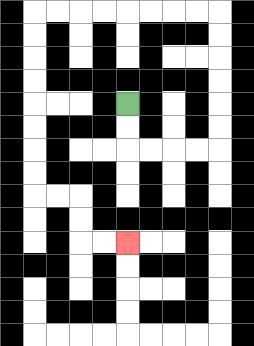{'start': '[5, 4]', 'end': '[5, 10]', 'path_directions': 'D,D,R,R,R,R,U,U,U,U,U,U,L,L,L,L,L,L,L,L,D,D,D,D,D,D,D,D,R,R,D,D,R,R', 'path_coordinates': '[[5, 4], [5, 5], [5, 6], [6, 6], [7, 6], [8, 6], [9, 6], [9, 5], [9, 4], [9, 3], [9, 2], [9, 1], [9, 0], [8, 0], [7, 0], [6, 0], [5, 0], [4, 0], [3, 0], [2, 0], [1, 0], [1, 1], [1, 2], [1, 3], [1, 4], [1, 5], [1, 6], [1, 7], [1, 8], [2, 8], [3, 8], [3, 9], [3, 10], [4, 10], [5, 10]]'}